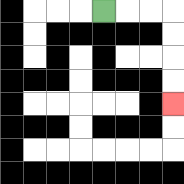{'start': '[4, 0]', 'end': '[7, 4]', 'path_directions': 'R,R,R,D,D,D,D', 'path_coordinates': '[[4, 0], [5, 0], [6, 0], [7, 0], [7, 1], [7, 2], [7, 3], [7, 4]]'}